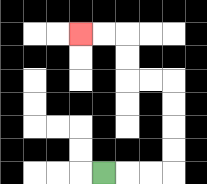{'start': '[4, 7]', 'end': '[3, 1]', 'path_directions': 'R,R,R,U,U,U,U,L,L,U,U,L,L', 'path_coordinates': '[[4, 7], [5, 7], [6, 7], [7, 7], [7, 6], [7, 5], [7, 4], [7, 3], [6, 3], [5, 3], [5, 2], [5, 1], [4, 1], [3, 1]]'}